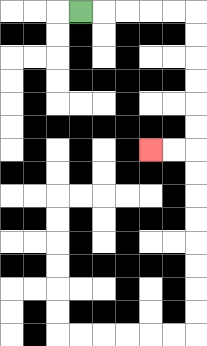{'start': '[3, 0]', 'end': '[6, 6]', 'path_directions': 'R,R,R,R,R,D,D,D,D,D,D,L,L', 'path_coordinates': '[[3, 0], [4, 0], [5, 0], [6, 0], [7, 0], [8, 0], [8, 1], [8, 2], [8, 3], [8, 4], [8, 5], [8, 6], [7, 6], [6, 6]]'}